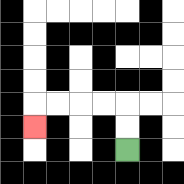{'start': '[5, 6]', 'end': '[1, 5]', 'path_directions': 'U,U,L,L,L,L,D', 'path_coordinates': '[[5, 6], [5, 5], [5, 4], [4, 4], [3, 4], [2, 4], [1, 4], [1, 5]]'}